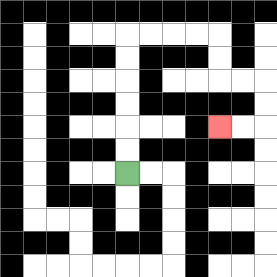{'start': '[5, 7]', 'end': '[9, 5]', 'path_directions': 'U,U,U,U,U,U,R,R,R,R,D,D,R,R,D,D,L,L', 'path_coordinates': '[[5, 7], [5, 6], [5, 5], [5, 4], [5, 3], [5, 2], [5, 1], [6, 1], [7, 1], [8, 1], [9, 1], [9, 2], [9, 3], [10, 3], [11, 3], [11, 4], [11, 5], [10, 5], [9, 5]]'}